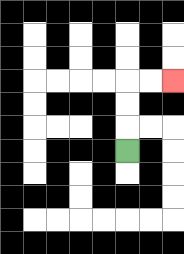{'start': '[5, 6]', 'end': '[7, 3]', 'path_directions': 'U,U,U,R,R', 'path_coordinates': '[[5, 6], [5, 5], [5, 4], [5, 3], [6, 3], [7, 3]]'}